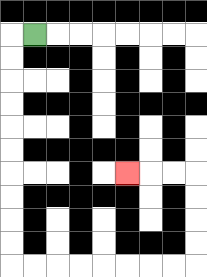{'start': '[1, 1]', 'end': '[5, 7]', 'path_directions': 'L,D,D,D,D,D,D,D,D,D,D,R,R,R,R,R,R,R,R,U,U,U,U,L,L,L', 'path_coordinates': '[[1, 1], [0, 1], [0, 2], [0, 3], [0, 4], [0, 5], [0, 6], [0, 7], [0, 8], [0, 9], [0, 10], [0, 11], [1, 11], [2, 11], [3, 11], [4, 11], [5, 11], [6, 11], [7, 11], [8, 11], [8, 10], [8, 9], [8, 8], [8, 7], [7, 7], [6, 7], [5, 7]]'}